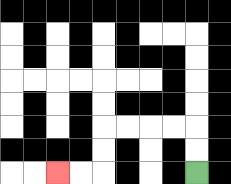{'start': '[8, 7]', 'end': '[2, 7]', 'path_directions': 'U,U,L,L,L,L,D,D,L,L', 'path_coordinates': '[[8, 7], [8, 6], [8, 5], [7, 5], [6, 5], [5, 5], [4, 5], [4, 6], [4, 7], [3, 7], [2, 7]]'}